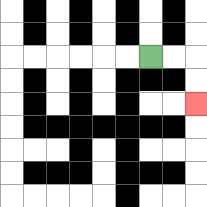{'start': '[6, 2]', 'end': '[8, 4]', 'path_directions': 'R,R,D,D', 'path_coordinates': '[[6, 2], [7, 2], [8, 2], [8, 3], [8, 4]]'}